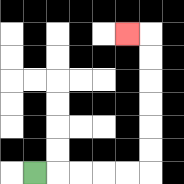{'start': '[1, 7]', 'end': '[5, 1]', 'path_directions': 'R,R,R,R,R,U,U,U,U,U,U,L', 'path_coordinates': '[[1, 7], [2, 7], [3, 7], [4, 7], [5, 7], [6, 7], [6, 6], [6, 5], [6, 4], [6, 3], [6, 2], [6, 1], [5, 1]]'}